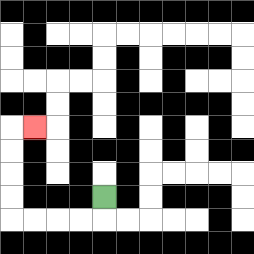{'start': '[4, 8]', 'end': '[1, 5]', 'path_directions': 'D,L,L,L,L,U,U,U,U,R', 'path_coordinates': '[[4, 8], [4, 9], [3, 9], [2, 9], [1, 9], [0, 9], [0, 8], [0, 7], [0, 6], [0, 5], [1, 5]]'}